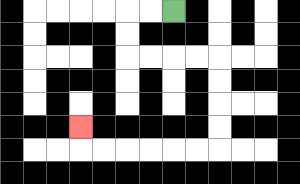{'start': '[7, 0]', 'end': '[3, 5]', 'path_directions': 'L,L,D,D,R,R,R,R,D,D,D,D,L,L,L,L,L,L,U', 'path_coordinates': '[[7, 0], [6, 0], [5, 0], [5, 1], [5, 2], [6, 2], [7, 2], [8, 2], [9, 2], [9, 3], [9, 4], [9, 5], [9, 6], [8, 6], [7, 6], [6, 6], [5, 6], [4, 6], [3, 6], [3, 5]]'}